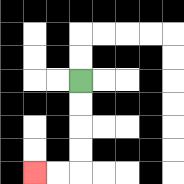{'start': '[3, 3]', 'end': '[1, 7]', 'path_directions': 'D,D,D,D,L,L', 'path_coordinates': '[[3, 3], [3, 4], [3, 5], [3, 6], [3, 7], [2, 7], [1, 7]]'}